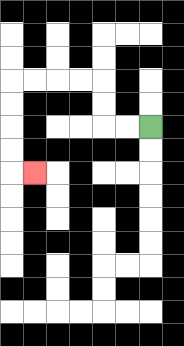{'start': '[6, 5]', 'end': '[1, 7]', 'path_directions': 'L,L,U,U,L,L,L,L,D,D,D,D,R', 'path_coordinates': '[[6, 5], [5, 5], [4, 5], [4, 4], [4, 3], [3, 3], [2, 3], [1, 3], [0, 3], [0, 4], [0, 5], [0, 6], [0, 7], [1, 7]]'}